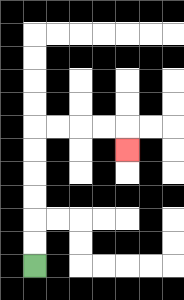{'start': '[1, 11]', 'end': '[5, 6]', 'path_directions': 'U,U,U,U,U,U,R,R,R,R,D', 'path_coordinates': '[[1, 11], [1, 10], [1, 9], [1, 8], [1, 7], [1, 6], [1, 5], [2, 5], [3, 5], [4, 5], [5, 5], [5, 6]]'}